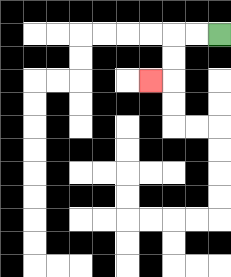{'start': '[9, 1]', 'end': '[6, 3]', 'path_directions': 'L,L,D,D,L', 'path_coordinates': '[[9, 1], [8, 1], [7, 1], [7, 2], [7, 3], [6, 3]]'}